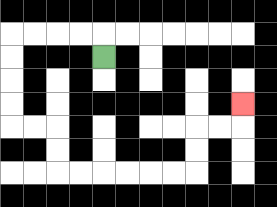{'start': '[4, 2]', 'end': '[10, 4]', 'path_directions': 'U,L,L,L,L,D,D,D,D,R,R,D,D,R,R,R,R,R,R,U,U,R,R,U', 'path_coordinates': '[[4, 2], [4, 1], [3, 1], [2, 1], [1, 1], [0, 1], [0, 2], [0, 3], [0, 4], [0, 5], [1, 5], [2, 5], [2, 6], [2, 7], [3, 7], [4, 7], [5, 7], [6, 7], [7, 7], [8, 7], [8, 6], [8, 5], [9, 5], [10, 5], [10, 4]]'}